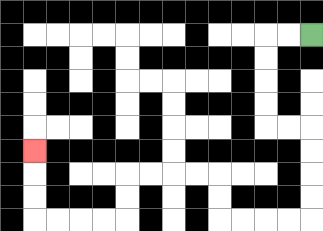{'start': '[13, 1]', 'end': '[1, 6]', 'path_directions': 'L,L,D,D,D,D,R,R,D,D,D,D,L,L,L,L,U,U,L,L,L,L,D,D,L,L,L,L,U,U,U', 'path_coordinates': '[[13, 1], [12, 1], [11, 1], [11, 2], [11, 3], [11, 4], [11, 5], [12, 5], [13, 5], [13, 6], [13, 7], [13, 8], [13, 9], [12, 9], [11, 9], [10, 9], [9, 9], [9, 8], [9, 7], [8, 7], [7, 7], [6, 7], [5, 7], [5, 8], [5, 9], [4, 9], [3, 9], [2, 9], [1, 9], [1, 8], [1, 7], [1, 6]]'}